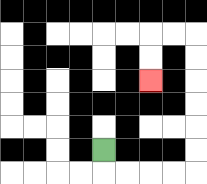{'start': '[4, 6]', 'end': '[6, 3]', 'path_directions': 'D,R,R,R,R,U,U,U,U,U,U,L,L,D,D', 'path_coordinates': '[[4, 6], [4, 7], [5, 7], [6, 7], [7, 7], [8, 7], [8, 6], [8, 5], [8, 4], [8, 3], [8, 2], [8, 1], [7, 1], [6, 1], [6, 2], [6, 3]]'}